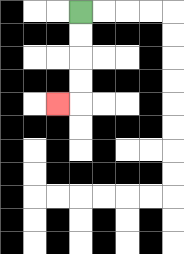{'start': '[3, 0]', 'end': '[2, 4]', 'path_directions': 'D,D,D,D,L', 'path_coordinates': '[[3, 0], [3, 1], [3, 2], [3, 3], [3, 4], [2, 4]]'}